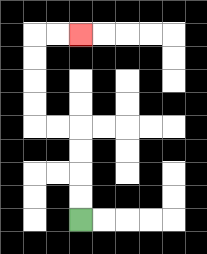{'start': '[3, 9]', 'end': '[3, 1]', 'path_directions': 'U,U,U,U,L,L,U,U,U,U,R,R', 'path_coordinates': '[[3, 9], [3, 8], [3, 7], [3, 6], [3, 5], [2, 5], [1, 5], [1, 4], [1, 3], [1, 2], [1, 1], [2, 1], [3, 1]]'}